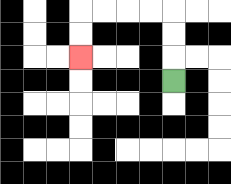{'start': '[7, 3]', 'end': '[3, 2]', 'path_directions': 'U,U,U,L,L,L,L,D,D', 'path_coordinates': '[[7, 3], [7, 2], [7, 1], [7, 0], [6, 0], [5, 0], [4, 0], [3, 0], [3, 1], [3, 2]]'}